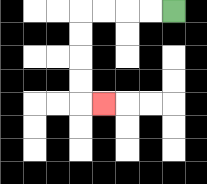{'start': '[7, 0]', 'end': '[4, 4]', 'path_directions': 'L,L,L,L,D,D,D,D,R', 'path_coordinates': '[[7, 0], [6, 0], [5, 0], [4, 0], [3, 0], [3, 1], [3, 2], [3, 3], [3, 4], [4, 4]]'}